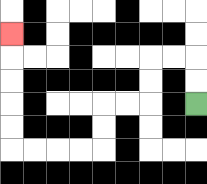{'start': '[8, 4]', 'end': '[0, 1]', 'path_directions': 'U,U,L,L,D,D,L,L,D,D,L,L,L,L,U,U,U,U,U', 'path_coordinates': '[[8, 4], [8, 3], [8, 2], [7, 2], [6, 2], [6, 3], [6, 4], [5, 4], [4, 4], [4, 5], [4, 6], [3, 6], [2, 6], [1, 6], [0, 6], [0, 5], [0, 4], [0, 3], [0, 2], [0, 1]]'}